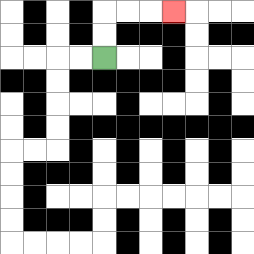{'start': '[4, 2]', 'end': '[7, 0]', 'path_directions': 'U,U,R,R,R', 'path_coordinates': '[[4, 2], [4, 1], [4, 0], [5, 0], [6, 0], [7, 0]]'}